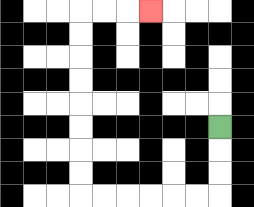{'start': '[9, 5]', 'end': '[6, 0]', 'path_directions': 'D,D,D,L,L,L,L,L,L,U,U,U,U,U,U,U,U,R,R,R', 'path_coordinates': '[[9, 5], [9, 6], [9, 7], [9, 8], [8, 8], [7, 8], [6, 8], [5, 8], [4, 8], [3, 8], [3, 7], [3, 6], [3, 5], [3, 4], [3, 3], [3, 2], [3, 1], [3, 0], [4, 0], [5, 0], [6, 0]]'}